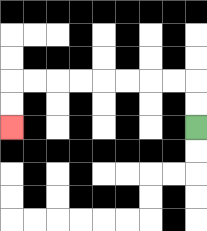{'start': '[8, 5]', 'end': '[0, 5]', 'path_directions': 'U,U,L,L,L,L,L,L,L,L,D,D', 'path_coordinates': '[[8, 5], [8, 4], [8, 3], [7, 3], [6, 3], [5, 3], [4, 3], [3, 3], [2, 3], [1, 3], [0, 3], [0, 4], [0, 5]]'}